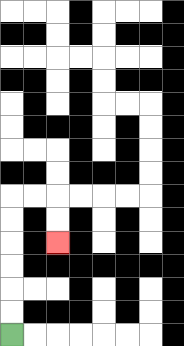{'start': '[0, 14]', 'end': '[2, 10]', 'path_directions': 'U,U,U,U,U,U,R,R,D,D', 'path_coordinates': '[[0, 14], [0, 13], [0, 12], [0, 11], [0, 10], [0, 9], [0, 8], [1, 8], [2, 8], [2, 9], [2, 10]]'}